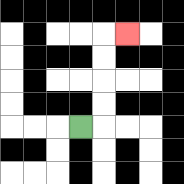{'start': '[3, 5]', 'end': '[5, 1]', 'path_directions': 'R,U,U,U,U,R', 'path_coordinates': '[[3, 5], [4, 5], [4, 4], [4, 3], [4, 2], [4, 1], [5, 1]]'}